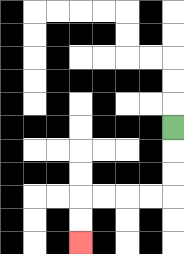{'start': '[7, 5]', 'end': '[3, 10]', 'path_directions': 'D,D,D,L,L,L,L,D,D', 'path_coordinates': '[[7, 5], [7, 6], [7, 7], [7, 8], [6, 8], [5, 8], [4, 8], [3, 8], [3, 9], [3, 10]]'}